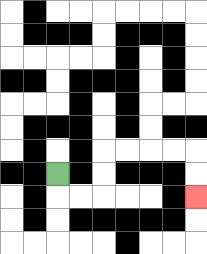{'start': '[2, 7]', 'end': '[8, 8]', 'path_directions': 'D,R,R,U,U,R,R,R,R,D,D', 'path_coordinates': '[[2, 7], [2, 8], [3, 8], [4, 8], [4, 7], [4, 6], [5, 6], [6, 6], [7, 6], [8, 6], [8, 7], [8, 8]]'}